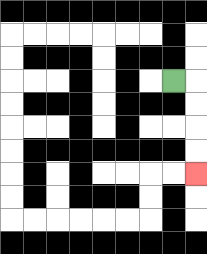{'start': '[7, 3]', 'end': '[8, 7]', 'path_directions': 'R,D,D,D,D', 'path_coordinates': '[[7, 3], [8, 3], [8, 4], [8, 5], [8, 6], [8, 7]]'}